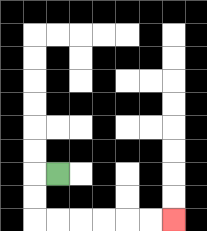{'start': '[2, 7]', 'end': '[7, 9]', 'path_directions': 'L,D,D,R,R,R,R,R,R', 'path_coordinates': '[[2, 7], [1, 7], [1, 8], [1, 9], [2, 9], [3, 9], [4, 9], [5, 9], [6, 9], [7, 9]]'}